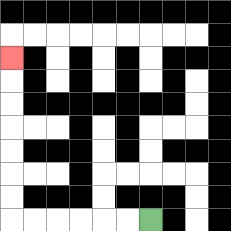{'start': '[6, 9]', 'end': '[0, 2]', 'path_directions': 'L,L,L,L,L,L,U,U,U,U,U,U,U', 'path_coordinates': '[[6, 9], [5, 9], [4, 9], [3, 9], [2, 9], [1, 9], [0, 9], [0, 8], [0, 7], [0, 6], [0, 5], [0, 4], [0, 3], [0, 2]]'}